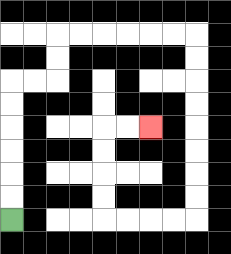{'start': '[0, 9]', 'end': '[6, 5]', 'path_directions': 'U,U,U,U,U,U,R,R,U,U,R,R,R,R,R,R,D,D,D,D,D,D,D,D,L,L,L,L,U,U,U,U,R,R', 'path_coordinates': '[[0, 9], [0, 8], [0, 7], [0, 6], [0, 5], [0, 4], [0, 3], [1, 3], [2, 3], [2, 2], [2, 1], [3, 1], [4, 1], [5, 1], [6, 1], [7, 1], [8, 1], [8, 2], [8, 3], [8, 4], [8, 5], [8, 6], [8, 7], [8, 8], [8, 9], [7, 9], [6, 9], [5, 9], [4, 9], [4, 8], [4, 7], [4, 6], [4, 5], [5, 5], [6, 5]]'}